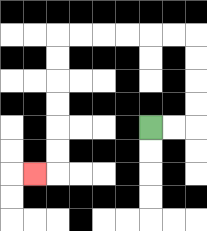{'start': '[6, 5]', 'end': '[1, 7]', 'path_directions': 'R,R,U,U,U,U,L,L,L,L,L,L,D,D,D,D,D,D,L', 'path_coordinates': '[[6, 5], [7, 5], [8, 5], [8, 4], [8, 3], [8, 2], [8, 1], [7, 1], [6, 1], [5, 1], [4, 1], [3, 1], [2, 1], [2, 2], [2, 3], [2, 4], [2, 5], [2, 6], [2, 7], [1, 7]]'}